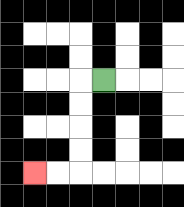{'start': '[4, 3]', 'end': '[1, 7]', 'path_directions': 'L,D,D,D,D,L,L', 'path_coordinates': '[[4, 3], [3, 3], [3, 4], [3, 5], [3, 6], [3, 7], [2, 7], [1, 7]]'}